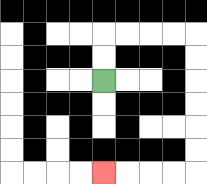{'start': '[4, 3]', 'end': '[4, 7]', 'path_directions': 'U,U,R,R,R,R,D,D,D,D,D,D,L,L,L,L', 'path_coordinates': '[[4, 3], [4, 2], [4, 1], [5, 1], [6, 1], [7, 1], [8, 1], [8, 2], [8, 3], [8, 4], [8, 5], [8, 6], [8, 7], [7, 7], [6, 7], [5, 7], [4, 7]]'}